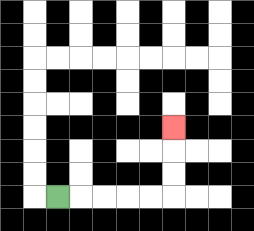{'start': '[2, 8]', 'end': '[7, 5]', 'path_directions': 'R,R,R,R,R,U,U,U', 'path_coordinates': '[[2, 8], [3, 8], [4, 8], [5, 8], [6, 8], [7, 8], [7, 7], [7, 6], [7, 5]]'}